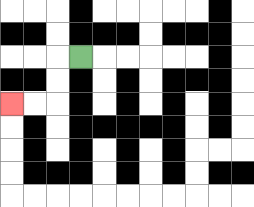{'start': '[3, 2]', 'end': '[0, 4]', 'path_directions': 'L,D,D,L,L', 'path_coordinates': '[[3, 2], [2, 2], [2, 3], [2, 4], [1, 4], [0, 4]]'}